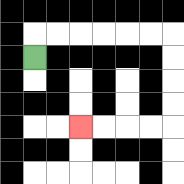{'start': '[1, 2]', 'end': '[3, 5]', 'path_directions': 'U,R,R,R,R,R,R,D,D,D,D,L,L,L,L', 'path_coordinates': '[[1, 2], [1, 1], [2, 1], [3, 1], [4, 1], [5, 1], [6, 1], [7, 1], [7, 2], [7, 3], [7, 4], [7, 5], [6, 5], [5, 5], [4, 5], [3, 5]]'}